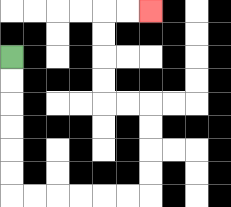{'start': '[0, 2]', 'end': '[6, 0]', 'path_directions': 'D,D,D,D,D,D,R,R,R,R,R,R,U,U,U,U,L,L,U,U,U,U,R,R', 'path_coordinates': '[[0, 2], [0, 3], [0, 4], [0, 5], [0, 6], [0, 7], [0, 8], [1, 8], [2, 8], [3, 8], [4, 8], [5, 8], [6, 8], [6, 7], [6, 6], [6, 5], [6, 4], [5, 4], [4, 4], [4, 3], [4, 2], [4, 1], [4, 0], [5, 0], [6, 0]]'}